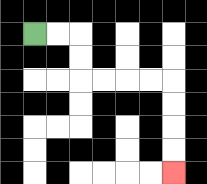{'start': '[1, 1]', 'end': '[7, 7]', 'path_directions': 'R,R,D,D,R,R,R,R,D,D,D,D', 'path_coordinates': '[[1, 1], [2, 1], [3, 1], [3, 2], [3, 3], [4, 3], [5, 3], [6, 3], [7, 3], [7, 4], [7, 5], [7, 6], [7, 7]]'}